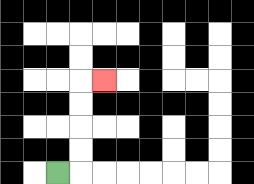{'start': '[2, 7]', 'end': '[4, 3]', 'path_directions': 'R,U,U,U,U,R', 'path_coordinates': '[[2, 7], [3, 7], [3, 6], [3, 5], [3, 4], [3, 3], [4, 3]]'}